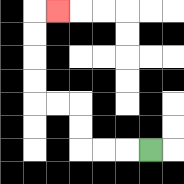{'start': '[6, 6]', 'end': '[2, 0]', 'path_directions': 'L,L,L,U,U,L,L,U,U,U,U,R', 'path_coordinates': '[[6, 6], [5, 6], [4, 6], [3, 6], [3, 5], [3, 4], [2, 4], [1, 4], [1, 3], [1, 2], [1, 1], [1, 0], [2, 0]]'}